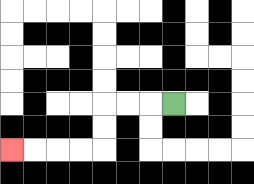{'start': '[7, 4]', 'end': '[0, 6]', 'path_directions': 'L,L,L,D,D,L,L,L,L', 'path_coordinates': '[[7, 4], [6, 4], [5, 4], [4, 4], [4, 5], [4, 6], [3, 6], [2, 6], [1, 6], [0, 6]]'}